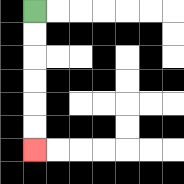{'start': '[1, 0]', 'end': '[1, 6]', 'path_directions': 'D,D,D,D,D,D', 'path_coordinates': '[[1, 0], [1, 1], [1, 2], [1, 3], [1, 4], [1, 5], [1, 6]]'}